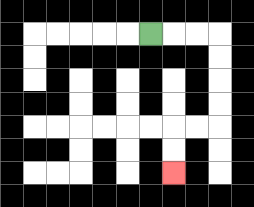{'start': '[6, 1]', 'end': '[7, 7]', 'path_directions': 'R,R,R,D,D,D,D,L,L,D,D', 'path_coordinates': '[[6, 1], [7, 1], [8, 1], [9, 1], [9, 2], [9, 3], [9, 4], [9, 5], [8, 5], [7, 5], [7, 6], [7, 7]]'}